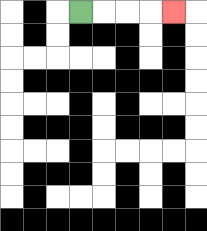{'start': '[3, 0]', 'end': '[7, 0]', 'path_directions': 'R,R,R,R', 'path_coordinates': '[[3, 0], [4, 0], [5, 0], [6, 0], [7, 0]]'}